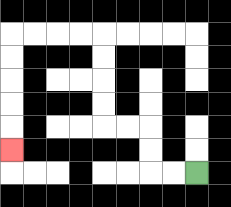{'start': '[8, 7]', 'end': '[0, 6]', 'path_directions': 'L,L,U,U,L,L,U,U,U,U,L,L,L,L,D,D,D,D,D', 'path_coordinates': '[[8, 7], [7, 7], [6, 7], [6, 6], [6, 5], [5, 5], [4, 5], [4, 4], [4, 3], [4, 2], [4, 1], [3, 1], [2, 1], [1, 1], [0, 1], [0, 2], [0, 3], [0, 4], [0, 5], [0, 6]]'}